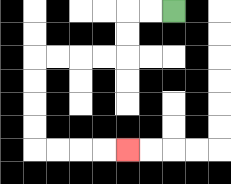{'start': '[7, 0]', 'end': '[5, 6]', 'path_directions': 'L,L,D,D,L,L,L,L,D,D,D,D,R,R,R,R', 'path_coordinates': '[[7, 0], [6, 0], [5, 0], [5, 1], [5, 2], [4, 2], [3, 2], [2, 2], [1, 2], [1, 3], [1, 4], [1, 5], [1, 6], [2, 6], [3, 6], [4, 6], [5, 6]]'}